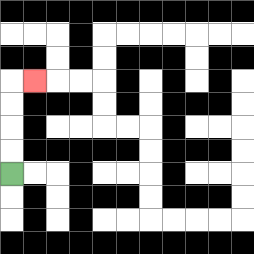{'start': '[0, 7]', 'end': '[1, 3]', 'path_directions': 'U,U,U,U,R', 'path_coordinates': '[[0, 7], [0, 6], [0, 5], [0, 4], [0, 3], [1, 3]]'}